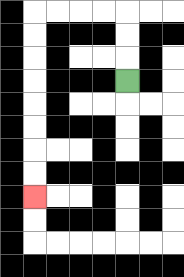{'start': '[5, 3]', 'end': '[1, 8]', 'path_directions': 'U,U,U,L,L,L,L,D,D,D,D,D,D,D,D', 'path_coordinates': '[[5, 3], [5, 2], [5, 1], [5, 0], [4, 0], [3, 0], [2, 0], [1, 0], [1, 1], [1, 2], [1, 3], [1, 4], [1, 5], [1, 6], [1, 7], [1, 8]]'}